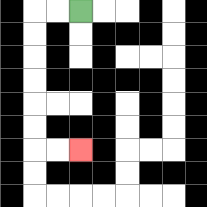{'start': '[3, 0]', 'end': '[3, 6]', 'path_directions': 'L,L,D,D,D,D,D,D,R,R', 'path_coordinates': '[[3, 0], [2, 0], [1, 0], [1, 1], [1, 2], [1, 3], [1, 4], [1, 5], [1, 6], [2, 6], [3, 6]]'}